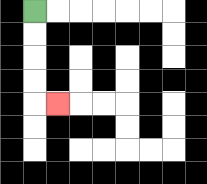{'start': '[1, 0]', 'end': '[2, 4]', 'path_directions': 'D,D,D,D,R', 'path_coordinates': '[[1, 0], [1, 1], [1, 2], [1, 3], [1, 4], [2, 4]]'}